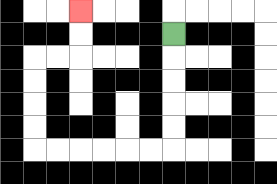{'start': '[7, 1]', 'end': '[3, 0]', 'path_directions': 'D,D,D,D,D,L,L,L,L,L,L,U,U,U,U,R,R,U,U', 'path_coordinates': '[[7, 1], [7, 2], [7, 3], [7, 4], [7, 5], [7, 6], [6, 6], [5, 6], [4, 6], [3, 6], [2, 6], [1, 6], [1, 5], [1, 4], [1, 3], [1, 2], [2, 2], [3, 2], [3, 1], [3, 0]]'}